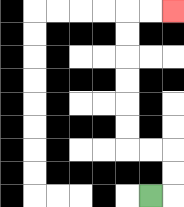{'start': '[6, 8]', 'end': '[7, 0]', 'path_directions': 'R,U,U,L,L,U,U,U,U,U,U,R,R', 'path_coordinates': '[[6, 8], [7, 8], [7, 7], [7, 6], [6, 6], [5, 6], [5, 5], [5, 4], [5, 3], [5, 2], [5, 1], [5, 0], [6, 0], [7, 0]]'}